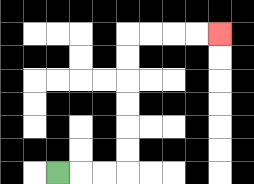{'start': '[2, 7]', 'end': '[9, 1]', 'path_directions': 'R,R,R,U,U,U,U,U,U,R,R,R,R', 'path_coordinates': '[[2, 7], [3, 7], [4, 7], [5, 7], [5, 6], [5, 5], [5, 4], [5, 3], [5, 2], [5, 1], [6, 1], [7, 1], [8, 1], [9, 1]]'}